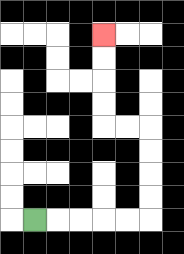{'start': '[1, 9]', 'end': '[4, 1]', 'path_directions': 'R,R,R,R,R,U,U,U,U,L,L,U,U,U,U', 'path_coordinates': '[[1, 9], [2, 9], [3, 9], [4, 9], [5, 9], [6, 9], [6, 8], [6, 7], [6, 6], [6, 5], [5, 5], [4, 5], [4, 4], [4, 3], [4, 2], [4, 1]]'}